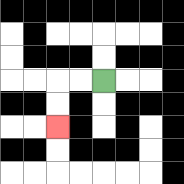{'start': '[4, 3]', 'end': '[2, 5]', 'path_directions': 'L,L,D,D', 'path_coordinates': '[[4, 3], [3, 3], [2, 3], [2, 4], [2, 5]]'}